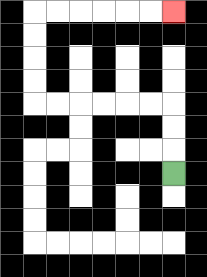{'start': '[7, 7]', 'end': '[7, 0]', 'path_directions': 'U,U,U,L,L,L,L,L,L,U,U,U,U,R,R,R,R,R,R', 'path_coordinates': '[[7, 7], [7, 6], [7, 5], [7, 4], [6, 4], [5, 4], [4, 4], [3, 4], [2, 4], [1, 4], [1, 3], [1, 2], [1, 1], [1, 0], [2, 0], [3, 0], [4, 0], [5, 0], [6, 0], [7, 0]]'}